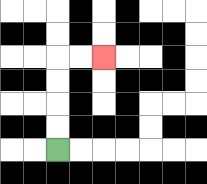{'start': '[2, 6]', 'end': '[4, 2]', 'path_directions': 'U,U,U,U,R,R', 'path_coordinates': '[[2, 6], [2, 5], [2, 4], [2, 3], [2, 2], [3, 2], [4, 2]]'}